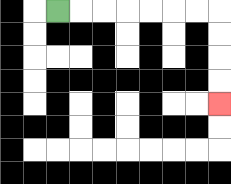{'start': '[2, 0]', 'end': '[9, 4]', 'path_directions': 'R,R,R,R,R,R,R,D,D,D,D', 'path_coordinates': '[[2, 0], [3, 0], [4, 0], [5, 0], [6, 0], [7, 0], [8, 0], [9, 0], [9, 1], [9, 2], [9, 3], [9, 4]]'}